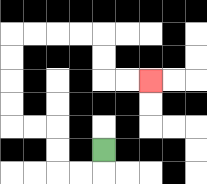{'start': '[4, 6]', 'end': '[6, 3]', 'path_directions': 'D,L,L,U,U,L,L,U,U,U,U,R,R,R,R,D,D,R,R', 'path_coordinates': '[[4, 6], [4, 7], [3, 7], [2, 7], [2, 6], [2, 5], [1, 5], [0, 5], [0, 4], [0, 3], [0, 2], [0, 1], [1, 1], [2, 1], [3, 1], [4, 1], [4, 2], [4, 3], [5, 3], [6, 3]]'}